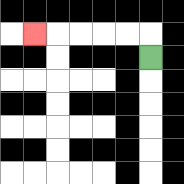{'start': '[6, 2]', 'end': '[1, 1]', 'path_directions': 'U,L,L,L,L,L', 'path_coordinates': '[[6, 2], [6, 1], [5, 1], [4, 1], [3, 1], [2, 1], [1, 1]]'}